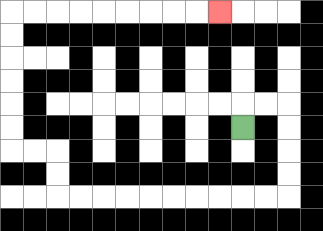{'start': '[10, 5]', 'end': '[9, 0]', 'path_directions': 'U,R,R,D,D,D,D,L,L,L,L,L,L,L,L,L,L,U,U,L,L,U,U,U,U,U,U,R,R,R,R,R,R,R,R,R', 'path_coordinates': '[[10, 5], [10, 4], [11, 4], [12, 4], [12, 5], [12, 6], [12, 7], [12, 8], [11, 8], [10, 8], [9, 8], [8, 8], [7, 8], [6, 8], [5, 8], [4, 8], [3, 8], [2, 8], [2, 7], [2, 6], [1, 6], [0, 6], [0, 5], [0, 4], [0, 3], [0, 2], [0, 1], [0, 0], [1, 0], [2, 0], [3, 0], [4, 0], [5, 0], [6, 0], [7, 0], [8, 0], [9, 0]]'}